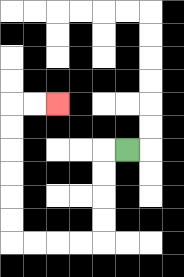{'start': '[5, 6]', 'end': '[2, 4]', 'path_directions': 'L,D,D,D,D,L,L,L,L,U,U,U,U,U,U,R,R', 'path_coordinates': '[[5, 6], [4, 6], [4, 7], [4, 8], [4, 9], [4, 10], [3, 10], [2, 10], [1, 10], [0, 10], [0, 9], [0, 8], [0, 7], [0, 6], [0, 5], [0, 4], [1, 4], [2, 4]]'}